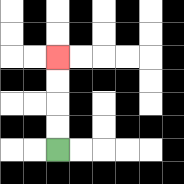{'start': '[2, 6]', 'end': '[2, 2]', 'path_directions': 'U,U,U,U', 'path_coordinates': '[[2, 6], [2, 5], [2, 4], [2, 3], [2, 2]]'}